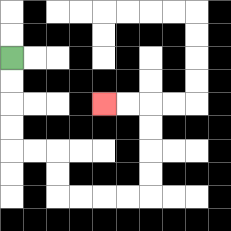{'start': '[0, 2]', 'end': '[4, 4]', 'path_directions': 'D,D,D,D,R,R,D,D,R,R,R,R,U,U,U,U,L,L', 'path_coordinates': '[[0, 2], [0, 3], [0, 4], [0, 5], [0, 6], [1, 6], [2, 6], [2, 7], [2, 8], [3, 8], [4, 8], [5, 8], [6, 8], [6, 7], [6, 6], [6, 5], [6, 4], [5, 4], [4, 4]]'}